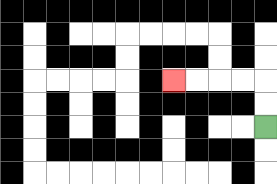{'start': '[11, 5]', 'end': '[7, 3]', 'path_directions': 'U,U,L,L,L,L', 'path_coordinates': '[[11, 5], [11, 4], [11, 3], [10, 3], [9, 3], [8, 3], [7, 3]]'}